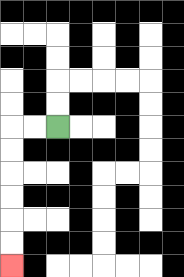{'start': '[2, 5]', 'end': '[0, 11]', 'path_directions': 'L,L,D,D,D,D,D,D', 'path_coordinates': '[[2, 5], [1, 5], [0, 5], [0, 6], [0, 7], [0, 8], [0, 9], [0, 10], [0, 11]]'}